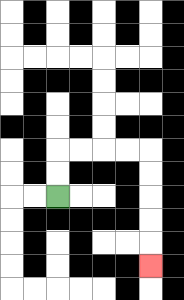{'start': '[2, 8]', 'end': '[6, 11]', 'path_directions': 'U,U,R,R,R,R,D,D,D,D,D', 'path_coordinates': '[[2, 8], [2, 7], [2, 6], [3, 6], [4, 6], [5, 6], [6, 6], [6, 7], [6, 8], [6, 9], [6, 10], [6, 11]]'}